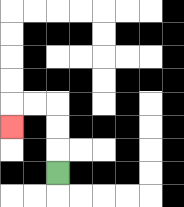{'start': '[2, 7]', 'end': '[0, 5]', 'path_directions': 'U,U,U,L,L,D', 'path_coordinates': '[[2, 7], [2, 6], [2, 5], [2, 4], [1, 4], [0, 4], [0, 5]]'}